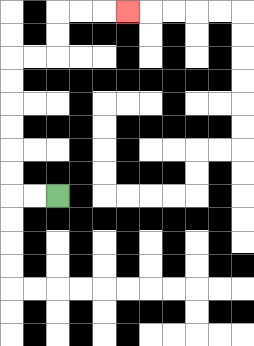{'start': '[2, 8]', 'end': '[5, 0]', 'path_directions': 'L,L,U,U,U,U,U,U,R,R,U,U,R,R,R', 'path_coordinates': '[[2, 8], [1, 8], [0, 8], [0, 7], [0, 6], [0, 5], [0, 4], [0, 3], [0, 2], [1, 2], [2, 2], [2, 1], [2, 0], [3, 0], [4, 0], [5, 0]]'}